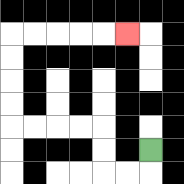{'start': '[6, 6]', 'end': '[5, 1]', 'path_directions': 'D,L,L,U,U,L,L,L,L,U,U,U,U,R,R,R,R,R', 'path_coordinates': '[[6, 6], [6, 7], [5, 7], [4, 7], [4, 6], [4, 5], [3, 5], [2, 5], [1, 5], [0, 5], [0, 4], [0, 3], [0, 2], [0, 1], [1, 1], [2, 1], [3, 1], [4, 1], [5, 1]]'}